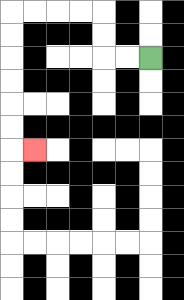{'start': '[6, 2]', 'end': '[1, 6]', 'path_directions': 'L,L,U,U,L,L,L,L,D,D,D,D,D,D,R', 'path_coordinates': '[[6, 2], [5, 2], [4, 2], [4, 1], [4, 0], [3, 0], [2, 0], [1, 0], [0, 0], [0, 1], [0, 2], [0, 3], [0, 4], [0, 5], [0, 6], [1, 6]]'}